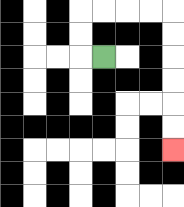{'start': '[4, 2]', 'end': '[7, 6]', 'path_directions': 'L,U,U,R,R,R,R,D,D,D,D,D,D', 'path_coordinates': '[[4, 2], [3, 2], [3, 1], [3, 0], [4, 0], [5, 0], [6, 0], [7, 0], [7, 1], [7, 2], [7, 3], [7, 4], [7, 5], [7, 6]]'}